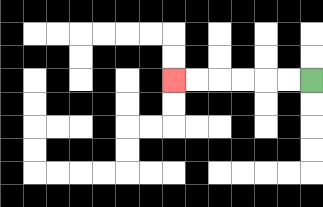{'start': '[13, 3]', 'end': '[7, 3]', 'path_directions': 'L,L,L,L,L,L', 'path_coordinates': '[[13, 3], [12, 3], [11, 3], [10, 3], [9, 3], [8, 3], [7, 3]]'}